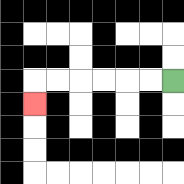{'start': '[7, 3]', 'end': '[1, 4]', 'path_directions': 'L,L,L,L,L,L,D', 'path_coordinates': '[[7, 3], [6, 3], [5, 3], [4, 3], [3, 3], [2, 3], [1, 3], [1, 4]]'}